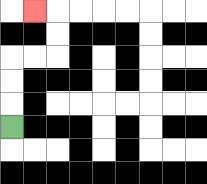{'start': '[0, 5]', 'end': '[1, 0]', 'path_directions': 'U,U,U,R,R,U,U,L', 'path_coordinates': '[[0, 5], [0, 4], [0, 3], [0, 2], [1, 2], [2, 2], [2, 1], [2, 0], [1, 0]]'}